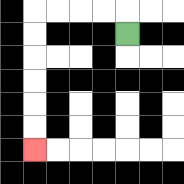{'start': '[5, 1]', 'end': '[1, 6]', 'path_directions': 'U,L,L,L,L,D,D,D,D,D,D', 'path_coordinates': '[[5, 1], [5, 0], [4, 0], [3, 0], [2, 0], [1, 0], [1, 1], [1, 2], [1, 3], [1, 4], [1, 5], [1, 6]]'}